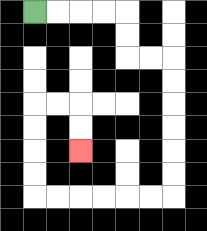{'start': '[1, 0]', 'end': '[3, 6]', 'path_directions': 'R,R,R,R,D,D,R,R,D,D,D,D,D,D,L,L,L,L,L,L,U,U,U,U,R,R,D,D', 'path_coordinates': '[[1, 0], [2, 0], [3, 0], [4, 0], [5, 0], [5, 1], [5, 2], [6, 2], [7, 2], [7, 3], [7, 4], [7, 5], [7, 6], [7, 7], [7, 8], [6, 8], [5, 8], [4, 8], [3, 8], [2, 8], [1, 8], [1, 7], [1, 6], [1, 5], [1, 4], [2, 4], [3, 4], [3, 5], [3, 6]]'}